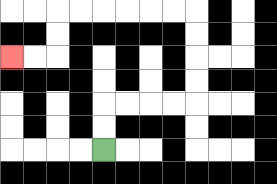{'start': '[4, 6]', 'end': '[0, 2]', 'path_directions': 'U,U,R,R,R,R,U,U,U,U,L,L,L,L,L,L,D,D,L,L', 'path_coordinates': '[[4, 6], [4, 5], [4, 4], [5, 4], [6, 4], [7, 4], [8, 4], [8, 3], [8, 2], [8, 1], [8, 0], [7, 0], [6, 0], [5, 0], [4, 0], [3, 0], [2, 0], [2, 1], [2, 2], [1, 2], [0, 2]]'}